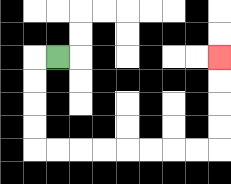{'start': '[2, 2]', 'end': '[9, 2]', 'path_directions': 'L,D,D,D,D,R,R,R,R,R,R,R,R,U,U,U,U', 'path_coordinates': '[[2, 2], [1, 2], [1, 3], [1, 4], [1, 5], [1, 6], [2, 6], [3, 6], [4, 6], [5, 6], [6, 6], [7, 6], [8, 6], [9, 6], [9, 5], [9, 4], [9, 3], [9, 2]]'}